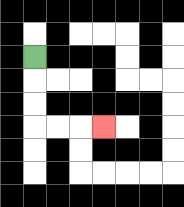{'start': '[1, 2]', 'end': '[4, 5]', 'path_directions': 'D,D,D,R,R,R', 'path_coordinates': '[[1, 2], [1, 3], [1, 4], [1, 5], [2, 5], [3, 5], [4, 5]]'}